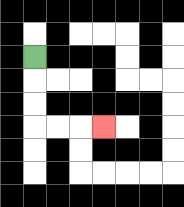{'start': '[1, 2]', 'end': '[4, 5]', 'path_directions': 'D,D,D,R,R,R', 'path_coordinates': '[[1, 2], [1, 3], [1, 4], [1, 5], [2, 5], [3, 5], [4, 5]]'}